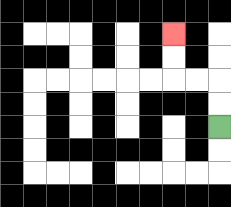{'start': '[9, 5]', 'end': '[7, 1]', 'path_directions': 'U,U,L,L,U,U', 'path_coordinates': '[[9, 5], [9, 4], [9, 3], [8, 3], [7, 3], [7, 2], [7, 1]]'}